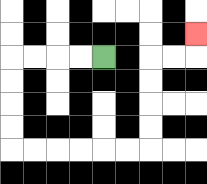{'start': '[4, 2]', 'end': '[8, 1]', 'path_directions': 'L,L,L,L,D,D,D,D,R,R,R,R,R,R,U,U,U,U,R,R,U', 'path_coordinates': '[[4, 2], [3, 2], [2, 2], [1, 2], [0, 2], [0, 3], [0, 4], [0, 5], [0, 6], [1, 6], [2, 6], [3, 6], [4, 6], [5, 6], [6, 6], [6, 5], [6, 4], [6, 3], [6, 2], [7, 2], [8, 2], [8, 1]]'}